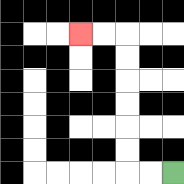{'start': '[7, 7]', 'end': '[3, 1]', 'path_directions': 'L,L,U,U,U,U,U,U,L,L', 'path_coordinates': '[[7, 7], [6, 7], [5, 7], [5, 6], [5, 5], [5, 4], [5, 3], [5, 2], [5, 1], [4, 1], [3, 1]]'}